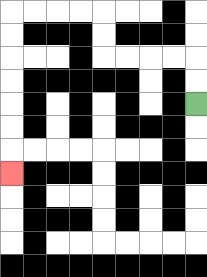{'start': '[8, 4]', 'end': '[0, 7]', 'path_directions': 'U,U,L,L,L,L,U,U,L,L,L,L,D,D,D,D,D,D,D', 'path_coordinates': '[[8, 4], [8, 3], [8, 2], [7, 2], [6, 2], [5, 2], [4, 2], [4, 1], [4, 0], [3, 0], [2, 0], [1, 0], [0, 0], [0, 1], [0, 2], [0, 3], [0, 4], [0, 5], [0, 6], [0, 7]]'}